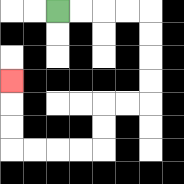{'start': '[2, 0]', 'end': '[0, 3]', 'path_directions': 'R,R,R,R,D,D,D,D,L,L,D,D,L,L,L,L,U,U,U', 'path_coordinates': '[[2, 0], [3, 0], [4, 0], [5, 0], [6, 0], [6, 1], [6, 2], [6, 3], [6, 4], [5, 4], [4, 4], [4, 5], [4, 6], [3, 6], [2, 6], [1, 6], [0, 6], [0, 5], [0, 4], [0, 3]]'}